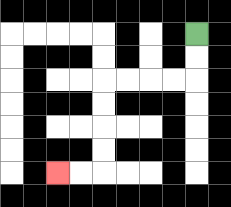{'start': '[8, 1]', 'end': '[2, 7]', 'path_directions': 'D,D,L,L,L,L,D,D,D,D,L,L', 'path_coordinates': '[[8, 1], [8, 2], [8, 3], [7, 3], [6, 3], [5, 3], [4, 3], [4, 4], [4, 5], [4, 6], [4, 7], [3, 7], [2, 7]]'}